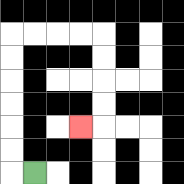{'start': '[1, 7]', 'end': '[3, 5]', 'path_directions': 'L,U,U,U,U,U,U,R,R,R,R,D,D,D,D,L', 'path_coordinates': '[[1, 7], [0, 7], [0, 6], [0, 5], [0, 4], [0, 3], [0, 2], [0, 1], [1, 1], [2, 1], [3, 1], [4, 1], [4, 2], [4, 3], [4, 4], [4, 5], [3, 5]]'}